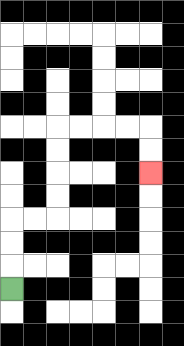{'start': '[0, 12]', 'end': '[6, 7]', 'path_directions': 'U,U,U,R,R,U,U,U,U,R,R,R,R,D,D', 'path_coordinates': '[[0, 12], [0, 11], [0, 10], [0, 9], [1, 9], [2, 9], [2, 8], [2, 7], [2, 6], [2, 5], [3, 5], [4, 5], [5, 5], [6, 5], [6, 6], [6, 7]]'}